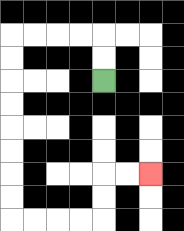{'start': '[4, 3]', 'end': '[6, 7]', 'path_directions': 'U,U,L,L,L,L,D,D,D,D,D,D,D,D,R,R,R,R,U,U,R,R', 'path_coordinates': '[[4, 3], [4, 2], [4, 1], [3, 1], [2, 1], [1, 1], [0, 1], [0, 2], [0, 3], [0, 4], [0, 5], [0, 6], [0, 7], [0, 8], [0, 9], [1, 9], [2, 9], [3, 9], [4, 9], [4, 8], [4, 7], [5, 7], [6, 7]]'}